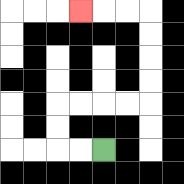{'start': '[4, 6]', 'end': '[3, 0]', 'path_directions': 'L,L,U,U,R,R,R,R,U,U,U,U,L,L,L', 'path_coordinates': '[[4, 6], [3, 6], [2, 6], [2, 5], [2, 4], [3, 4], [4, 4], [5, 4], [6, 4], [6, 3], [6, 2], [6, 1], [6, 0], [5, 0], [4, 0], [3, 0]]'}